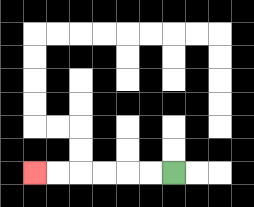{'start': '[7, 7]', 'end': '[1, 7]', 'path_directions': 'L,L,L,L,L,L', 'path_coordinates': '[[7, 7], [6, 7], [5, 7], [4, 7], [3, 7], [2, 7], [1, 7]]'}